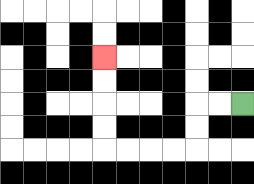{'start': '[10, 4]', 'end': '[4, 2]', 'path_directions': 'L,L,D,D,L,L,L,L,U,U,U,U', 'path_coordinates': '[[10, 4], [9, 4], [8, 4], [8, 5], [8, 6], [7, 6], [6, 6], [5, 6], [4, 6], [4, 5], [4, 4], [4, 3], [4, 2]]'}